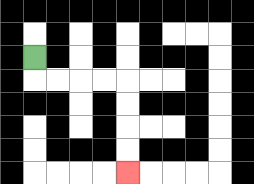{'start': '[1, 2]', 'end': '[5, 7]', 'path_directions': 'D,R,R,R,R,D,D,D,D', 'path_coordinates': '[[1, 2], [1, 3], [2, 3], [3, 3], [4, 3], [5, 3], [5, 4], [5, 5], [5, 6], [5, 7]]'}